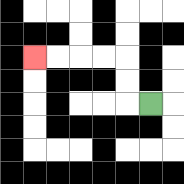{'start': '[6, 4]', 'end': '[1, 2]', 'path_directions': 'L,U,U,L,L,L,L', 'path_coordinates': '[[6, 4], [5, 4], [5, 3], [5, 2], [4, 2], [3, 2], [2, 2], [1, 2]]'}